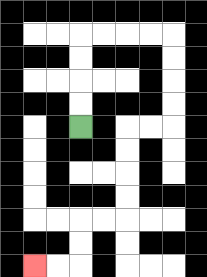{'start': '[3, 5]', 'end': '[1, 11]', 'path_directions': 'U,U,U,U,R,R,R,R,D,D,D,D,L,L,D,D,D,D,L,L,D,D,L,L', 'path_coordinates': '[[3, 5], [3, 4], [3, 3], [3, 2], [3, 1], [4, 1], [5, 1], [6, 1], [7, 1], [7, 2], [7, 3], [7, 4], [7, 5], [6, 5], [5, 5], [5, 6], [5, 7], [5, 8], [5, 9], [4, 9], [3, 9], [3, 10], [3, 11], [2, 11], [1, 11]]'}